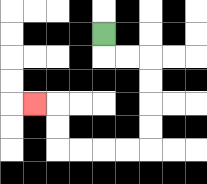{'start': '[4, 1]', 'end': '[1, 4]', 'path_directions': 'D,R,R,D,D,D,D,L,L,L,L,U,U,L', 'path_coordinates': '[[4, 1], [4, 2], [5, 2], [6, 2], [6, 3], [6, 4], [6, 5], [6, 6], [5, 6], [4, 6], [3, 6], [2, 6], [2, 5], [2, 4], [1, 4]]'}